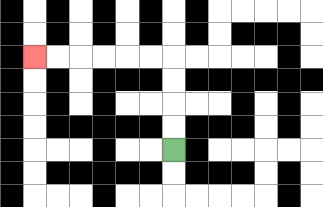{'start': '[7, 6]', 'end': '[1, 2]', 'path_directions': 'U,U,U,U,L,L,L,L,L,L', 'path_coordinates': '[[7, 6], [7, 5], [7, 4], [7, 3], [7, 2], [6, 2], [5, 2], [4, 2], [3, 2], [2, 2], [1, 2]]'}